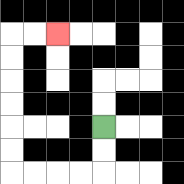{'start': '[4, 5]', 'end': '[2, 1]', 'path_directions': 'D,D,L,L,L,L,U,U,U,U,U,U,R,R', 'path_coordinates': '[[4, 5], [4, 6], [4, 7], [3, 7], [2, 7], [1, 7], [0, 7], [0, 6], [0, 5], [0, 4], [0, 3], [0, 2], [0, 1], [1, 1], [2, 1]]'}